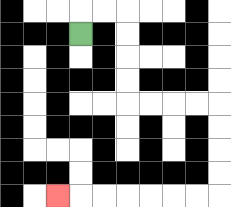{'start': '[3, 1]', 'end': '[2, 8]', 'path_directions': 'U,R,R,D,D,D,D,R,R,R,R,D,D,D,D,L,L,L,L,L,L,L', 'path_coordinates': '[[3, 1], [3, 0], [4, 0], [5, 0], [5, 1], [5, 2], [5, 3], [5, 4], [6, 4], [7, 4], [8, 4], [9, 4], [9, 5], [9, 6], [9, 7], [9, 8], [8, 8], [7, 8], [6, 8], [5, 8], [4, 8], [3, 8], [2, 8]]'}